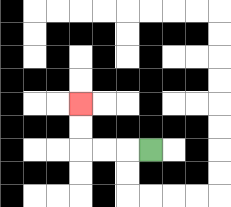{'start': '[6, 6]', 'end': '[3, 4]', 'path_directions': 'L,L,L,U,U', 'path_coordinates': '[[6, 6], [5, 6], [4, 6], [3, 6], [3, 5], [3, 4]]'}